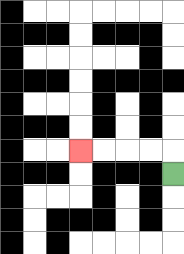{'start': '[7, 7]', 'end': '[3, 6]', 'path_directions': 'U,L,L,L,L', 'path_coordinates': '[[7, 7], [7, 6], [6, 6], [5, 6], [4, 6], [3, 6]]'}